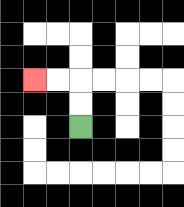{'start': '[3, 5]', 'end': '[1, 3]', 'path_directions': 'U,U,L,L', 'path_coordinates': '[[3, 5], [3, 4], [3, 3], [2, 3], [1, 3]]'}